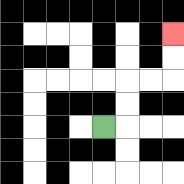{'start': '[4, 5]', 'end': '[7, 1]', 'path_directions': 'R,U,U,R,R,U,U', 'path_coordinates': '[[4, 5], [5, 5], [5, 4], [5, 3], [6, 3], [7, 3], [7, 2], [7, 1]]'}